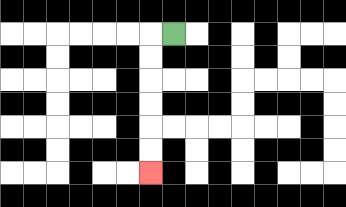{'start': '[7, 1]', 'end': '[6, 7]', 'path_directions': 'L,D,D,D,D,D,D', 'path_coordinates': '[[7, 1], [6, 1], [6, 2], [6, 3], [6, 4], [6, 5], [6, 6], [6, 7]]'}